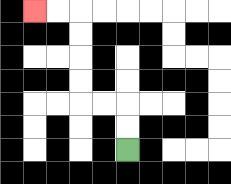{'start': '[5, 6]', 'end': '[1, 0]', 'path_directions': 'U,U,L,L,U,U,U,U,L,L', 'path_coordinates': '[[5, 6], [5, 5], [5, 4], [4, 4], [3, 4], [3, 3], [3, 2], [3, 1], [3, 0], [2, 0], [1, 0]]'}